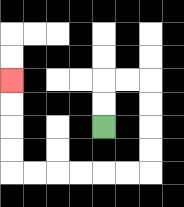{'start': '[4, 5]', 'end': '[0, 3]', 'path_directions': 'U,U,R,R,D,D,D,D,L,L,L,L,L,L,U,U,U,U', 'path_coordinates': '[[4, 5], [4, 4], [4, 3], [5, 3], [6, 3], [6, 4], [6, 5], [6, 6], [6, 7], [5, 7], [4, 7], [3, 7], [2, 7], [1, 7], [0, 7], [0, 6], [0, 5], [0, 4], [0, 3]]'}